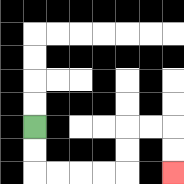{'start': '[1, 5]', 'end': '[7, 7]', 'path_directions': 'D,D,R,R,R,R,U,U,R,R,D,D', 'path_coordinates': '[[1, 5], [1, 6], [1, 7], [2, 7], [3, 7], [4, 7], [5, 7], [5, 6], [5, 5], [6, 5], [7, 5], [7, 6], [7, 7]]'}